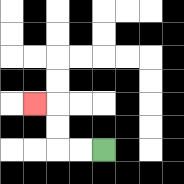{'start': '[4, 6]', 'end': '[1, 4]', 'path_directions': 'L,L,U,U,L', 'path_coordinates': '[[4, 6], [3, 6], [2, 6], [2, 5], [2, 4], [1, 4]]'}